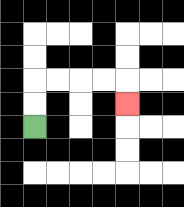{'start': '[1, 5]', 'end': '[5, 4]', 'path_directions': 'U,U,R,R,R,R,D', 'path_coordinates': '[[1, 5], [1, 4], [1, 3], [2, 3], [3, 3], [4, 3], [5, 3], [5, 4]]'}